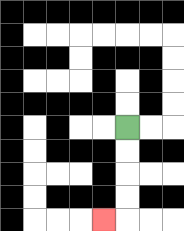{'start': '[5, 5]', 'end': '[4, 9]', 'path_directions': 'D,D,D,D,L', 'path_coordinates': '[[5, 5], [5, 6], [5, 7], [5, 8], [5, 9], [4, 9]]'}